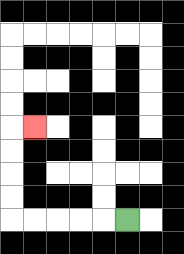{'start': '[5, 9]', 'end': '[1, 5]', 'path_directions': 'L,L,L,L,L,U,U,U,U,R', 'path_coordinates': '[[5, 9], [4, 9], [3, 9], [2, 9], [1, 9], [0, 9], [0, 8], [0, 7], [0, 6], [0, 5], [1, 5]]'}